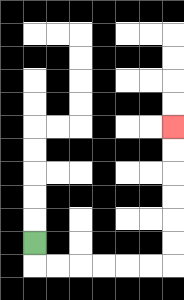{'start': '[1, 10]', 'end': '[7, 5]', 'path_directions': 'D,R,R,R,R,R,R,U,U,U,U,U,U', 'path_coordinates': '[[1, 10], [1, 11], [2, 11], [3, 11], [4, 11], [5, 11], [6, 11], [7, 11], [7, 10], [7, 9], [7, 8], [7, 7], [7, 6], [7, 5]]'}